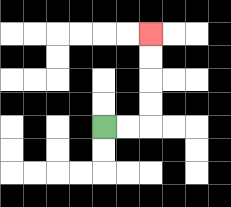{'start': '[4, 5]', 'end': '[6, 1]', 'path_directions': 'R,R,U,U,U,U', 'path_coordinates': '[[4, 5], [5, 5], [6, 5], [6, 4], [6, 3], [6, 2], [6, 1]]'}